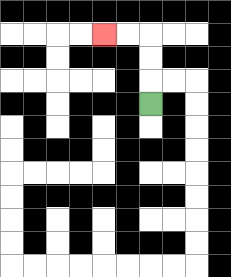{'start': '[6, 4]', 'end': '[4, 1]', 'path_directions': 'U,U,U,L,L', 'path_coordinates': '[[6, 4], [6, 3], [6, 2], [6, 1], [5, 1], [4, 1]]'}